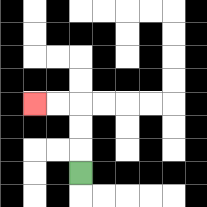{'start': '[3, 7]', 'end': '[1, 4]', 'path_directions': 'U,U,U,L,L', 'path_coordinates': '[[3, 7], [3, 6], [3, 5], [3, 4], [2, 4], [1, 4]]'}